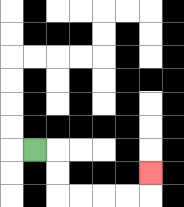{'start': '[1, 6]', 'end': '[6, 7]', 'path_directions': 'R,D,D,R,R,R,R,U', 'path_coordinates': '[[1, 6], [2, 6], [2, 7], [2, 8], [3, 8], [4, 8], [5, 8], [6, 8], [6, 7]]'}